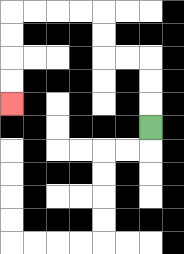{'start': '[6, 5]', 'end': '[0, 4]', 'path_directions': 'U,U,U,L,L,U,U,L,L,L,L,D,D,D,D', 'path_coordinates': '[[6, 5], [6, 4], [6, 3], [6, 2], [5, 2], [4, 2], [4, 1], [4, 0], [3, 0], [2, 0], [1, 0], [0, 0], [0, 1], [0, 2], [0, 3], [0, 4]]'}